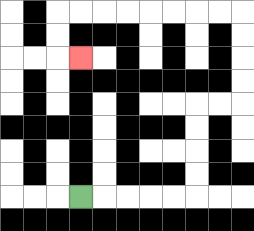{'start': '[3, 8]', 'end': '[3, 2]', 'path_directions': 'R,R,R,R,R,U,U,U,U,R,R,U,U,U,U,L,L,L,L,L,L,L,L,D,D,R', 'path_coordinates': '[[3, 8], [4, 8], [5, 8], [6, 8], [7, 8], [8, 8], [8, 7], [8, 6], [8, 5], [8, 4], [9, 4], [10, 4], [10, 3], [10, 2], [10, 1], [10, 0], [9, 0], [8, 0], [7, 0], [6, 0], [5, 0], [4, 0], [3, 0], [2, 0], [2, 1], [2, 2], [3, 2]]'}